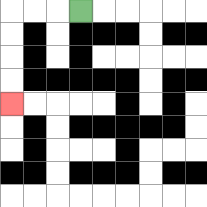{'start': '[3, 0]', 'end': '[0, 4]', 'path_directions': 'L,L,L,D,D,D,D', 'path_coordinates': '[[3, 0], [2, 0], [1, 0], [0, 0], [0, 1], [0, 2], [0, 3], [0, 4]]'}